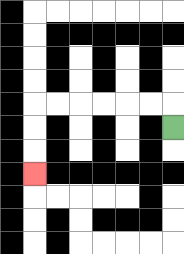{'start': '[7, 5]', 'end': '[1, 7]', 'path_directions': 'U,L,L,L,L,L,L,D,D,D', 'path_coordinates': '[[7, 5], [7, 4], [6, 4], [5, 4], [4, 4], [3, 4], [2, 4], [1, 4], [1, 5], [1, 6], [1, 7]]'}